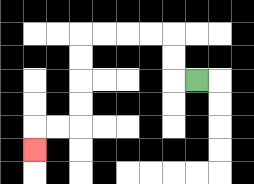{'start': '[8, 3]', 'end': '[1, 6]', 'path_directions': 'L,U,U,L,L,L,L,D,D,D,D,L,L,D', 'path_coordinates': '[[8, 3], [7, 3], [7, 2], [7, 1], [6, 1], [5, 1], [4, 1], [3, 1], [3, 2], [3, 3], [3, 4], [3, 5], [2, 5], [1, 5], [1, 6]]'}